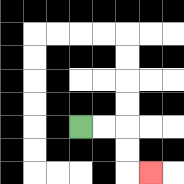{'start': '[3, 5]', 'end': '[6, 7]', 'path_directions': 'R,R,D,D,R', 'path_coordinates': '[[3, 5], [4, 5], [5, 5], [5, 6], [5, 7], [6, 7]]'}